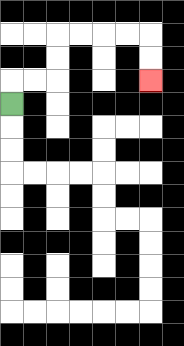{'start': '[0, 4]', 'end': '[6, 3]', 'path_directions': 'U,R,R,U,U,R,R,R,R,D,D', 'path_coordinates': '[[0, 4], [0, 3], [1, 3], [2, 3], [2, 2], [2, 1], [3, 1], [4, 1], [5, 1], [6, 1], [6, 2], [6, 3]]'}